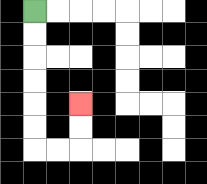{'start': '[1, 0]', 'end': '[3, 4]', 'path_directions': 'D,D,D,D,D,D,R,R,U,U', 'path_coordinates': '[[1, 0], [1, 1], [1, 2], [1, 3], [1, 4], [1, 5], [1, 6], [2, 6], [3, 6], [3, 5], [3, 4]]'}